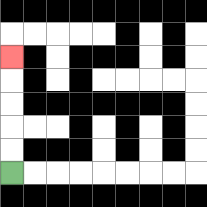{'start': '[0, 7]', 'end': '[0, 2]', 'path_directions': 'U,U,U,U,U', 'path_coordinates': '[[0, 7], [0, 6], [0, 5], [0, 4], [0, 3], [0, 2]]'}